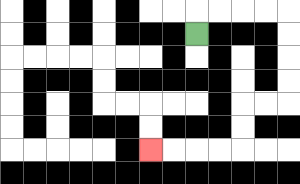{'start': '[8, 1]', 'end': '[6, 6]', 'path_directions': 'U,R,R,R,R,D,D,D,D,L,L,D,D,L,L,L,L', 'path_coordinates': '[[8, 1], [8, 0], [9, 0], [10, 0], [11, 0], [12, 0], [12, 1], [12, 2], [12, 3], [12, 4], [11, 4], [10, 4], [10, 5], [10, 6], [9, 6], [8, 6], [7, 6], [6, 6]]'}